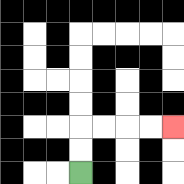{'start': '[3, 7]', 'end': '[7, 5]', 'path_directions': 'U,U,R,R,R,R', 'path_coordinates': '[[3, 7], [3, 6], [3, 5], [4, 5], [5, 5], [6, 5], [7, 5]]'}